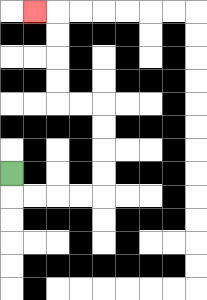{'start': '[0, 7]', 'end': '[1, 0]', 'path_directions': 'D,R,R,R,R,U,U,U,U,L,L,U,U,U,U,L', 'path_coordinates': '[[0, 7], [0, 8], [1, 8], [2, 8], [3, 8], [4, 8], [4, 7], [4, 6], [4, 5], [4, 4], [3, 4], [2, 4], [2, 3], [2, 2], [2, 1], [2, 0], [1, 0]]'}